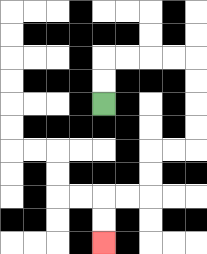{'start': '[4, 4]', 'end': '[4, 10]', 'path_directions': 'U,U,R,R,R,R,D,D,D,D,L,L,D,D,L,L,D,D', 'path_coordinates': '[[4, 4], [4, 3], [4, 2], [5, 2], [6, 2], [7, 2], [8, 2], [8, 3], [8, 4], [8, 5], [8, 6], [7, 6], [6, 6], [6, 7], [6, 8], [5, 8], [4, 8], [4, 9], [4, 10]]'}